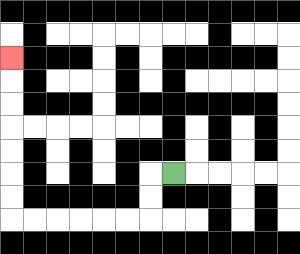{'start': '[7, 7]', 'end': '[0, 2]', 'path_directions': 'L,D,D,L,L,L,L,L,L,U,U,U,U,U,U,U', 'path_coordinates': '[[7, 7], [6, 7], [6, 8], [6, 9], [5, 9], [4, 9], [3, 9], [2, 9], [1, 9], [0, 9], [0, 8], [0, 7], [0, 6], [0, 5], [0, 4], [0, 3], [0, 2]]'}